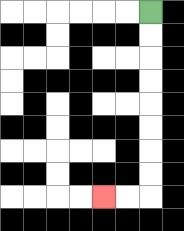{'start': '[6, 0]', 'end': '[4, 8]', 'path_directions': 'D,D,D,D,D,D,D,D,L,L', 'path_coordinates': '[[6, 0], [6, 1], [6, 2], [6, 3], [6, 4], [6, 5], [6, 6], [6, 7], [6, 8], [5, 8], [4, 8]]'}